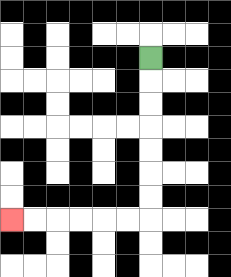{'start': '[6, 2]', 'end': '[0, 9]', 'path_directions': 'D,D,D,D,D,D,D,L,L,L,L,L,L', 'path_coordinates': '[[6, 2], [6, 3], [6, 4], [6, 5], [6, 6], [6, 7], [6, 8], [6, 9], [5, 9], [4, 9], [3, 9], [2, 9], [1, 9], [0, 9]]'}